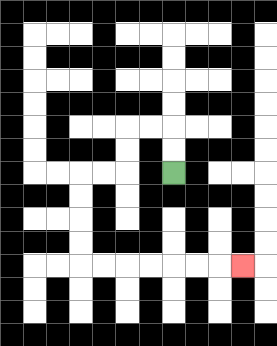{'start': '[7, 7]', 'end': '[10, 11]', 'path_directions': 'U,U,L,L,D,D,L,L,D,D,D,D,R,R,R,R,R,R,R', 'path_coordinates': '[[7, 7], [7, 6], [7, 5], [6, 5], [5, 5], [5, 6], [5, 7], [4, 7], [3, 7], [3, 8], [3, 9], [3, 10], [3, 11], [4, 11], [5, 11], [6, 11], [7, 11], [8, 11], [9, 11], [10, 11]]'}